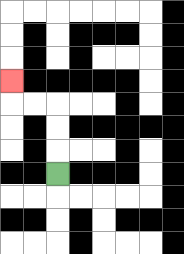{'start': '[2, 7]', 'end': '[0, 3]', 'path_directions': 'U,U,U,L,L,U', 'path_coordinates': '[[2, 7], [2, 6], [2, 5], [2, 4], [1, 4], [0, 4], [0, 3]]'}